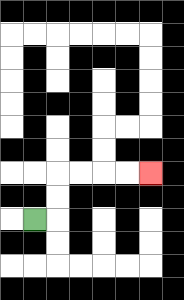{'start': '[1, 9]', 'end': '[6, 7]', 'path_directions': 'R,U,U,R,R,R,R', 'path_coordinates': '[[1, 9], [2, 9], [2, 8], [2, 7], [3, 7], [4, 7], [5, 7], [6, 7]]'}